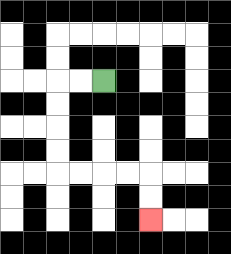{'start': '[4, 3]', 'end': '[6, 9]', 'path_directions': 'L,L,D,D,D,D,R,R,R,R,D,D', 'path_coordinates': '[[4, 3], [3, 3], [2, 3], [2, 4], [2, 5], [2, 6], [2, 7], [3, 7], [4, 7], [5, 7], [6, 7], [6, 8], [6, 9]]'}